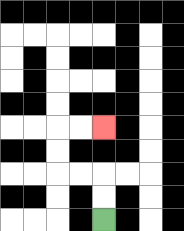{'start': '[4, 9]', 'end': '[4, 5]', 'path_directions': 'U,U,L,L,U,U,R,R', 'path_coordinates': '[[4, 9], [4, 8], [4, 7], [3, 7], [2, 7], [2, 6], [2, 5], [3, 5], [4, 5]]'}